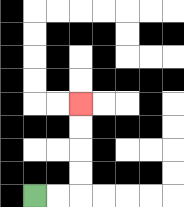{'start': '[1, 8]', 'end': '[3, 4]', 'path_directions': 'R,R,U,U,U,U', 'path_coordinates': '[[1, 8], [2, 8], [3, 8], [3, 7], [3, 6], [3, 5], [3, 4]]'}